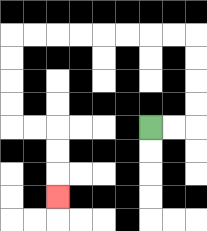{'start': '[6, 5]', 'end': '[2, 8]', 'path_directions': 'R,R,U,U,U,U,L,L,L,L,L,L,L,L,D,D,D,D,R,R,D,D,D', 'path_coordinates': '[[6, 5], [7, 5], [8, 5], [8, 4], [8, 3], [8, 2], [8, 1], [7, 1], [6, 1], [5, 1], [4, 1], [3, 1], [2, 1], [1, 1], [0, 1], [0, 2], [0, 3], [0, 4], [0, 5], [1, 5], [2, 5], [2, 6], [2, 7], [2, 8]]'}